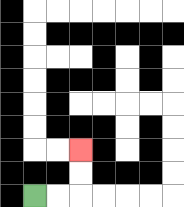{'start': '[1, 8]', 'end': '[3, 6]', 'path_directions': 'R,R,U,U', 'path_coordinates': '[[1, 8], [2, 8], [3, 8], [3, 7], [3, 6]]'}